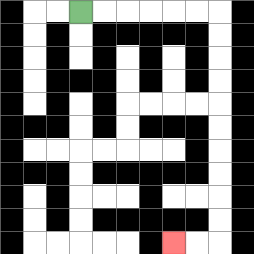{'start': '[3, 0]', 'end': '[7, 10]', 'path_directions': 'R,R,R,R,R,R,D,D,D,D,D,D,D,D,D,D,L,L', 'path_coordinates': '[[3, 0], [4, 0], [5, 0], [6, 0], [7, 0], [8, 0], [9, 0], [9, 1], [9, 2], [9, 3], [9, 4], [9, 5], [9, 6], [9, 7], [9, 8], [9, 9], [9, 10], [8, 10], [7, 10]]'}